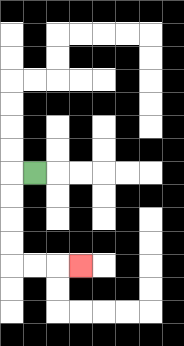{'start': '[1, 7]', 'end': '[3, 11]', 'path_directions': 'L,D,D,D,D,R,R,R', 'path_coordinates': '[[1, 7], [0, 7], [0, 8], [0, 9], [0, 10], [0, 11], [1, 11], [2, 11], [3, 11]]'}